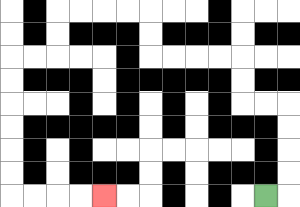{'start': '[11, 8]', 'end': '[4, 8]', 'path_directions': 'R,U,U,U,U,L,L,U,U,L,L,L,L,U,U,L,L,L,L,D,D,L,L,D,D,D,D,D,D,R,R,R,R', 'path_coordinates': '[[11, 8], [12, 8], [12, 7], [12, 6], [12, 5], [12, 4], [11, 4], [10, 4], [10, 3], [10, 2], [9, 2], [8, 2], [7, 2], [6, 2], [6, 1], [6, 0], [5, 0], [4, 0], [3, 0], [2, 0], [2, 1], [2, 2], [1, 2], [0, 2], [0, 3], [0, 4], [0, 5], [0, 6], [0, 7], [0, 8], [1, 8], [2, 8], [3, 8], [4, 8]]'}